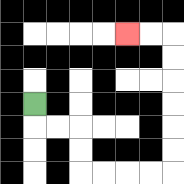{'start': '[1, 4]', 'end': '[5, 1]', 'path_directions': 'D,R,R,D,D,R,R,R,R,U,U,U,U,U,U,L,L', 'path_coordinates': '[[1, 4], [1, 5], [2, 5], [3, 5], [3, 6], [3, 7], [4, 7], [5, 7], [6, 7], [7, 7], [7, 6], [7, 5], [7, 4], [7, 3], [7, 2], [7, 1], [6, 1], [5, 1]]'}